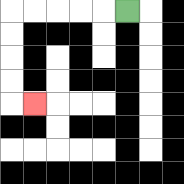{'start': '[5, 0]', 'end': '[1, 4]', 'path_directions': 'L,L,L,L,L,D,D,D,D,R', 'path_coordinates': '[[5, 0], [4, 0], [3, 0], [2, 0], [1, 0], [0, 0], [0, 1], [0, 2], [0, 3], [0, 4], [1, 4]]'}